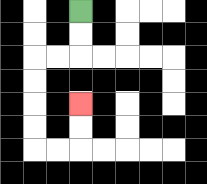{'start': '[3, 0]', 'end': '[3, 4]', 'path_directions': 'D,D,L,L,D,D,D,D,R,R,U,U', 'path_coordinates': '[[3, 0], [3, 1], [3, 2], [2, 2], [1, 2], [1, 3], [1, 4], [1, 5], [1, 6], [2, 6], [3, 6], [3, 5], [3, 4]]'}